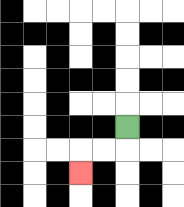{'start': '[5, 5]', 'end': '[3, 7]', 'path_directions': 'D,L,L,D', 'path_coordinates': '[[5, 5], [5, 6], [4, 6], [3, 6], [3, 7]]'}